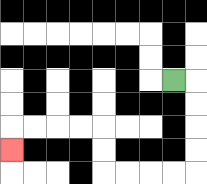{'start': '[7, 3]', 'end': '[0, 6]', 'path_directions': 'R,D,D,D,D,L,L,L,L,U,U,L,L,L,L,D', 'path_coordinates': '[[7, 3], [8, 3], [8, 4], [8, 5], [8, 6], [8, 7], [7, 7], [6, 7], [5, 7], [4, 7], [4, 6], [4, 5], [3, 5], [2, 5], [1, 5], [0, 5], [0, 6]]'}